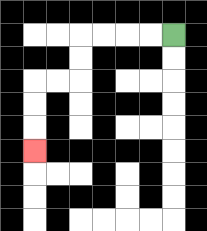{'start': '[7, 1]', 'end': '[1, 6]', 'path_directions': 'L,L,L,L,D,D,L,L,D,D,D', 'path_coordinates': '[[7, 1], [6, 1], [5, 1], [4, 1], [3, 1], [3, 2], [3, 3], [2, 3], [1, 3], [1, 4], [1, 5], [1, 6]]'}